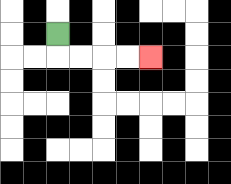{'start': '[2, 1]', 'end': '[6, 2]', 'path_directions': 'D,R,R,R,R', 'path_coordinates': '[[2, 1], [2, 2], [3, 2], [4, 2], [5, 2], [6, 2]]'}